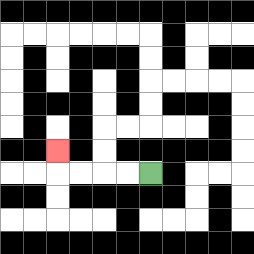{'start': '[6, 7]', 'end': '[2, 6]', 'path_directions': 'L,L,L,L,U', 'path_coordinates': '[[6, 7], [5, 7], [4, 7], [3, 7], [2, 7], [2, 6]]'}